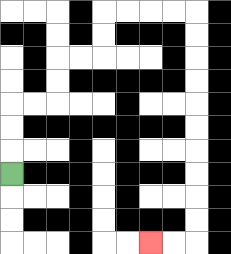{'start': '[0, 7]', 'end': '[6, 10]', 'path_directions': 'U,U,U,R,R,U,U,R,R,U,U,R,R,R,R,D,D,D,D,D,D,D,D,D,D,L,L', 'path_coordinates': '[[0, 7], [0, 6], [0, 5], [0, 4], [1, 4], [2, 4], [2, 3], [2, 2], [3, 2], [4, 2], [4, 1], [4, 0], [5, 0], [6, 0], [7, 0], [8, 0], [8, 1], [8, 2], [8, 3], [8, 4], [8, 5], [8, 6], [8, 7], [8, 8], [8, 9], [8, 10], [7, 10], [6, 10]]'}